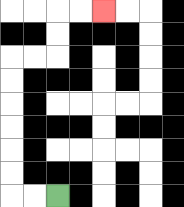{'start': '[2, 8]', 'end': '[4, 0]', 'path_directions': 'L,L,U,U,U,U,U,U,R,R,U,U,R,R', 'path_coordinates': '[[2, 8], [1, 8], [0, 8], [0, 7], [0, 6], [0, 5], [0, 4], [0, 3], [0, 2], [1, 2], [2, 2], [2, 1], [2, 0], [3, 0], [4, 0]]'}